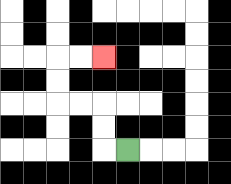{'start': '[5, 6]', 'end': '[4, 2]', 'path_directions': 'L,U,U,L,L,U,U,R,R', 'path_coordinates': '[[5, 6], [4, 6], [4, 5], [4, 4], [3, 4], [2, 4], [2, 3], [2, 2], [3, 2], [4, 2]]'}